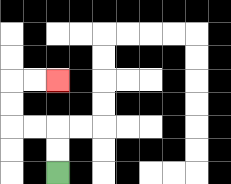{'start': '[2, 7]', 'end': '[2, 3]', 'path_directions': 'U,U,L,L,U,U,R,R', 'path_coordinates': '[[2, 7], [2, 6], [2, 5], [1, 5], [0, 5], [0, 4], [0, 3], [1, 3], [2, 3]]'}